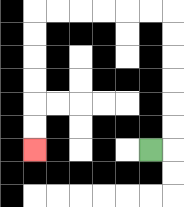{'start': '[6, 6]', 'end': '[1, 6]', 'path_directions': 'R,U,U,U,U,U,U,L,L,L,L,L,L,D,D,D,D,D,D', 'path_coordinates': '[[6, 6], [7, 6], [7, 5], [7, 4], [7, 3], [7, 2], [7, 1], [7, 0], [6, 0], [5, 0], [4, 0], [3, 0], [2, 0], [1, 0], [1, 1], [1, 2], [1, 3], [1, 4], [1, 5], [1, 6]]'}